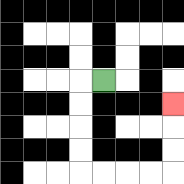{'start': '[4, 3]', 'end': '[7, 4]', 'path_directions': 'L,D,D,D,D,R,R,R,R,U,U,U', 'path_coordinates': '[[4, 3], [3, 3], [3, 4], [3, 5], [3, 6], [3, 7], [4, 7], [5, 7], [6, 7], [7, 7], [7, 6], [7, 5], [7, 4]]'}